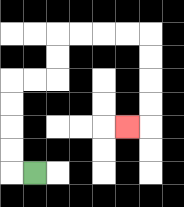{'start': '[1, 7]', 'end': '[5, 5]', 'path_directions': 'L,U,U,U,U,R,R,U,U,R,R,R,R,D,D,D,D,L', 'path_coordinates': '[[1, 7], [0, 7], [0, 6], [0, 5], [0, 4], [0, 3], [1, 3], [2, 3], [2, 2], [2, 1], [3, 1], [4, 1], [5, 1], [6, 1], [6, 2], [6, 3], [6, 4], [6, 5], [5, 5]]'}